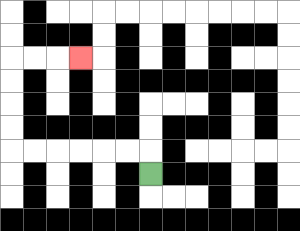{'start': '[6, 7]', 'end': '[3, 2]', 'path_directions': 'U,L,L,L,L,L,L,U,U,U,U,R,R,R', 'path_coordinates': '[[6, 7], [6, 6], [5, 6], [4, 6], [3, 6], [2, 6], [1, 6], [0, 6], [0, 5], [0, 4], [0, 3], [0, 2], [1, 2], [2, 2], [3, 2]]'}